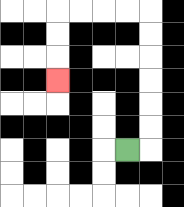{'start': '[5, 6]', 'end': '[2, 3]', 'path_directions': 'R,U,U,U,U,U,U,L,L,L,L,D,D,D', 'path_coordinates': '[[5, 6], [6, 6], [6, 5], [6, 4], [6, 3], [6, 2], [6, 1], [6, 0], [5, 0], [4, 0], [3, 0], [2, 0], [2, 1], [2, 2], [2, 3]]'}